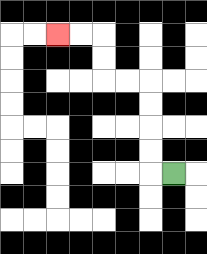{'start': '[7, 7]', 'end': '[2, 1]', 'path_directions': 'L,U,U,U,U,L,L,U,U,L,L', 'path_coordinates': '[[7, 7], [6, 7], [6, 6], [6, 5], [6, 4], [6, 3], [5, 3], [4, 3], [4, 2], [4, 1], [3, 1], [2, 1]]'}